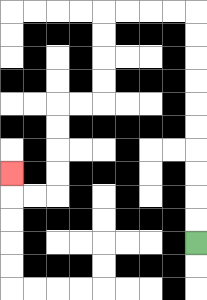{'start': '[8, 10]', 'end': '[0, 7]', 'path_directions': 'U,U,U,U,U,U,U,U,U,U,L,L,L,L,D,D,D,D,L,L,D,D,D,D,L,L,U', 'path_coordinates': '[[8, 10], [8, 9], [8, 8], [8, 7], [8, 6], [8, 5], [8, 4], [8, 3], [8, 2], [8, 1], [8, 0], [7, 0], [6, 0], [5, 0], [4, 0], [4, 1], [4, 2], [4, 3], [4, 4], [3, 4], [2, 4], [2, 5], [2, 6], [2, 7], [2, 8], [1, 8], [0, 8], [0, 7]]'}